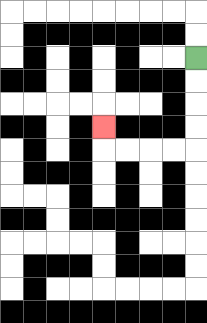{'start': '[8, 2]', 'end': '[4, 5]', 'path_directions': 'D,D,D,D,L,L,L,L,U', 'path_coordinates': '[[8, 2], [8, 3], [8, 4], [8, 5], [8, 6], [7, 6], [6, 6], [5, 6], [4, 6], [4, 5]]'}